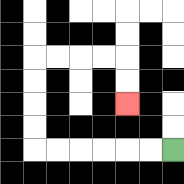{'start': '[7, 6]', 'end': '[5, 4]', 'path_directions': 'L,L,L,L,L,L,U,U,U,U,R,R,R,R,D,D', 'path_coordinates': '[[7, 6], [6, 6], [5, 6], [4, 6], [3, 6], [2, 6], [1, 6], [1, 5], [1, 4], [1, 3], [1, 2], [2, 2], [3, 2], [4, 2], [5, 2], [5, 3], [5, 4]]'}